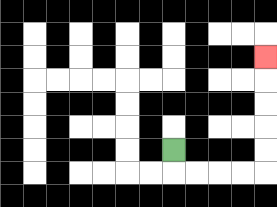{'start': '[7, 6]', 'end': '[11, 2]', 'path_directions': 'D,R,R,R,R,U,U,U,U,U', 'path_coordinates': '[[7, 6], [7, 7], [8, 7], [9, 7], [10, 7], [11, 7], [11, 6], [11, 5], [11, 4], [11, 3], [11, 2]]'}